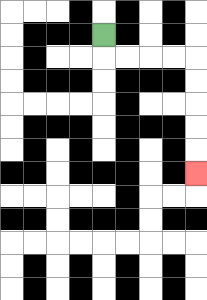{'start': '[4, 1]', 'end': '[8, 7]', 'path_directions': 'D,R,R,R,R,D,D,D,D,D', 'path_coordinates': '[[4, 1], [4, 2], [5, 2], [6, 2], [7, 2], [8, 2], [8, 3], [8, 4], [8, 5], [8, 6], [8, 7]]'}